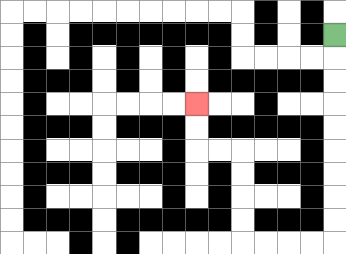{'start': '[14, 1]', 'end': '[8, 4]', 'path_directions': 'D,D,D,D,D,D,D,D,D,L,L,L,L,U,U,U,U,L,L,U,U', 'path_coordinates': '[[14, 1], [14, 2], [14, 3], [14, 4], [14, 5], [14, 6], [14, 7], [14, 8], [14, 9], [14, 10], [13, 10], [12, 10], [11, 10], [10, 10], [10, 9], [10, 8], [10, 7], [10, 6], [9, 6], [8, 6], [8, 5], [8, 4]]'}